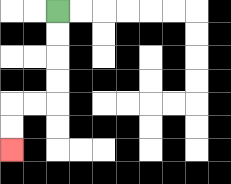{'start': '[2, 0]', 'end': '[0, 6]', 'path_directions': 'D,D,D,D,L,L,D,D', 'path_coordinates': '[[2, 0], [2, 1], [2, 2], [2, 3], [2, 4], [1, 4], [0, 4], [0, 5], [0, 6]]'}